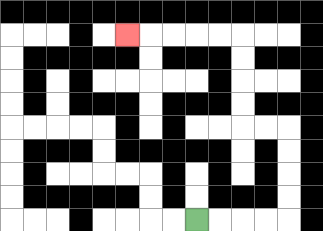{'start': '[8, 9]', 'end': '[5, 1]', 'path_directions': 'R,R,R,R,U,U,U,U,L,L,U,U,U,U,L,L,L,L,L', 'path_coordinates': '[[8, 9], [9, 9], [10, 9], [11, 9], [12, 9], [12, 8], [12, 7], [12, 6], [12, 5], [11, 5], [10, 5], [10, 4], [10, 3], [10, 2], [10, 1], [9, 1], [8, 1], [7, 1], [6, 1], [5, 1]]'}